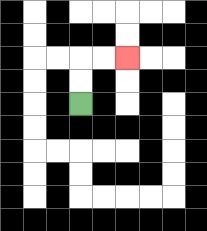{'start': '[3, 4]', 'end': '[5, 2]', 'path_directions': 'U,U,R,R', 'path_coordinates': '[[3, 4], [3, 3], [3, 2], [4, 2], [5, 2]]'}